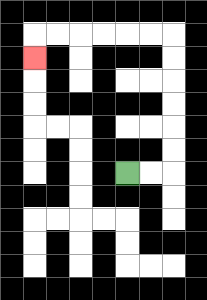{'start': '[5, 7]', 'end': '[1, 2]', 'path_directions': 'R,R,U,U,U,U,U,U,L,L,L,L,L,L,D', 'path_coordinates': '[[5, 7], [6, 7], [7, 7], [7, 6], [7, 5], [7, 4], [7, 3], [7, 2], [7, 1], [6, 1], [5, 1], [4, 1], [3, 1], [2, 1], [1, 1], [1, 2]]'}